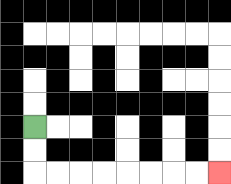{'start': '[1, 5]', 'end': '[9, 7]', 'path_directions': 'D,D,R,R,R,R,R,R,R,R', 'path_coordinates': '[[1, 5], [1, 6], [1, 7], [2, 7], [3, 7], [4, 7], [5, 7], [6, 7], [7, 7], [8, 7], [9, 7]]'}